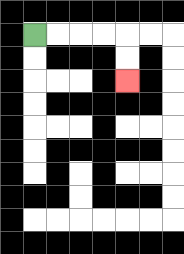{'start': '[1, 1]', 'end': '[5, 3]', 'path_directions': 'R,R,R,R,D,D', 'path_coordinates': '[[1, 1], [2, 1], [3, 1], [4, 1], [5, 1], [5, 2], [5, 3]]'}